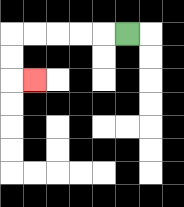{'start': '[5, 1]', 'end': '[1, 3]', 'path_directions': 'L,L,L,L,L,D,D,R', 'path_coordinates': '[[5, 1], [4, 1], [3, 1], [2, 1], [1, 1], [0, 1], [0, 2], [0, 3], [1, 3]]'}